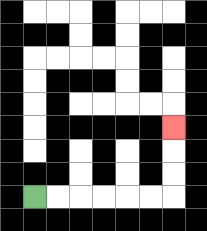{'start': '[1, 8]', 'end': '[7, 5]', 'path_directions': 'R,R,R,R,R,R,U,U,U', 'path_coordinates': '[[1, 8], [2, 8], [3, 8], [4, 8], [5, 8], [6, 8], [7, 8], [7, 7], [7, 6], [7, 5]]'}